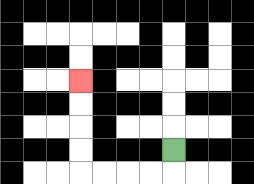{'start': '[7, 6]', 'end': '[3, 3]', 'path_directions': 'D,L,L,L,L,U,U,U,U', 'path_coordinates': '[[7, 6], [7, 7], [6, 7], [5, 7], [4, 7], [3, 7], [3, 6], [3, 5], [3, 4], [3, 3]]'}